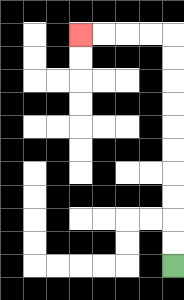{'start': '[7, 11]', 'end': '[3, 1]', 'path_directions': 'U,U,U,U,U,U,U,U,U,U,L,L,L,L', 'path_coordinates': '[[7, 11], [7, 10], [7, 9], [7, 8], [7, 7], [7, 6], [7, 5], [7, 4], [7, 3], [7, 2], [7, 1], [6, 1], [5, 1], [4, 1], [3, 1]]'}